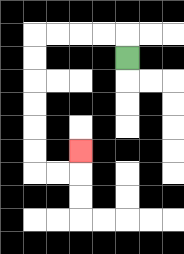{'start': '[5, 2]', 'end': '[3, 6]', 'path_directions': 'U,L,L,L,L,D,D,D,D,D,D,R,R,U', 'path_coordinates': '[[5, 2], [5, 1], [4, 1], [3, 1], [2, 1], [1, 1], [1, 2], [1, 3], [1, 4], [1, 5], [1, 6], [1, 7], [2, 7], [3, 7], [3, 6]]'}